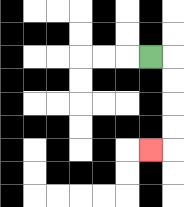{'start': '[6, 2]', 'end': '[6, 6]', 'path_directions': 'R,D,D,D,D,L', 'path_coordinates': '[[6, 2], [7, 2], [7, 3], [7, 4], [7, 5], [7, 6], [6, 6]]'}